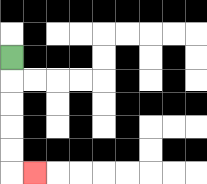{'start': '[0, 2]', 'end': '[1, 7]', 'path_directions': 'D,D,D,D,D,R', 'path_coordinates': '[[0, 2], [0, 3], [0, 4], [0, 5], [0, 6], [0, 7], [1, 7]]'}